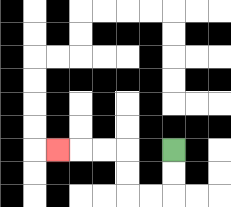{'start': '[7, 6]', 'end': '[2, 6]', 'path_directions': 'D,D,L,L,U,U,L,L,L', 'path_coordinates': '[[7, 6], [7, 7], [7, 8], [6, 8], [5, 8], [5, 7], [5, 6], [4, 6], [3, 6], [2, 6]]'}